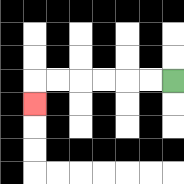{'start': '[7, 3]', 'end': '[1, 4]', 'path_directions': 'L,L,L,L,L,L,D', 'path_coordinates': '[[7, 3], [6, 3], [5, 3], [4, 3], [3, 3], [2, 3], [1, 3], [1, 4]]'}